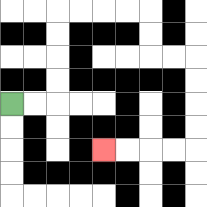{'start': '[0, 4]', 'end': '[4, 6]', 'path_directions': 'R,R,U,U,U,U,R,R,R,R,D,D,R,R,D,D,D,D,L,L,L,L', 'path_coordinates': '[[0, 4], [1, 4], [2, 4], [2, 3], [2, 2], [2, 1], [2, 0], [3, 0], [4, 0], [5, 0], [6, 0], [6, 1], [6, 2], [7, 2], [8, 2], [8, 3], [8, 4], [8, 5], [8, 6], [7, 6], [6, 6], [5, 6], [4, 6]]'}